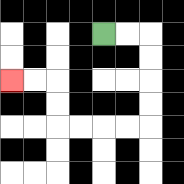{'start': '[4, 1]', 'end': '[0, 3]', 'path_directions': 'R,R,D,D,D,D,L,L,L,L,U,U,L,L', 'path_coordinates': '[[4, 1], [5, 1], [6, 1], [6, 2], [6, 3], [6, 4], [6, 5], [5, 5], [4, 5], [3, 5], [2, 5], [2, 4], [2, 3], [1, 3], [0, 3]]'}